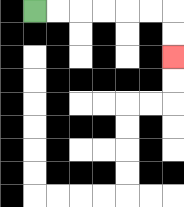{'start': '[1, 0]', 'end': '[7, 2]', 'path_directions': 'R,R,R,R,R,R,D,D', 'path_coordinates': '[[1, 0], [2, 0], [3, 0], [4, 0], [5, 0], [6, 0], [7, 0], [7, 1], [7, 2]]'}